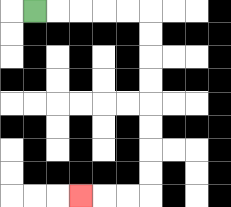{'start': '[1, 0]', 'end': '[3, 8]', 'path_directions': 'R,R,R,R,R,D,D,D,D,D,D,D,D,L,L,L', 'path_coordinates': '[[1, 0], [2, 0], [3, 0], [4, 0], [5, 0], [6, 0], [6, 1], [6, 2], [6, 3], [6, 4], [6, 5], [6, 6], [6, 7], [6, 8], [5, 8], [4, 8], [3, 8]]'}